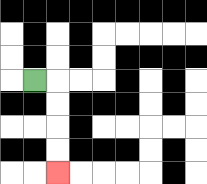{'start': '[1, 3]', 'end': '[2, 7]', 'path_directions': 'R,D,D,D,D', 'path_coordinates': '[[1, 3], [2, 3], [2, 4], [2, 5], [2, 6], [2, 7]]'}